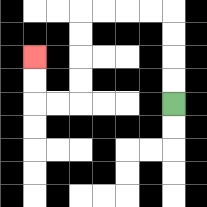{'start': '[7, 4]', 'end': '[1, 2]', 'path_directions': 'U,U,U,U,L,L,L,L,D,D,D,D,L,L,U,U', 'path_coordinates': '[[7, 4], [7, 3], [7, 2], [7, 1], [7, 0], [6, 0], [5, 0], [4, 0], [3, 0], [3, 1], [3, 2], [3, 3], [3, 4], [2, 4], [1, 4], [1, 3], [1, 2]]'}